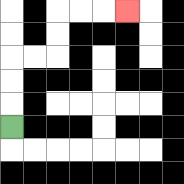{'start': '[0, 5]', 'end': '[5, 0]', 'path_directions': 'U,U,U,R,R,U,U,R,R,R', 'path_coordinates': '[[0, 5], [0, 4], [0, 3], [0, 2], [1, 2], [2, 2], [2, 1], [2, 0], [3, 0], [4, 0], [5, 0]]'}